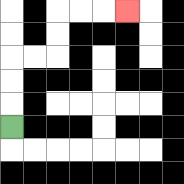{'start': '[0, 5]', 'end': '[5, 0]', 'path_directions': 'U,U,U,R,R,U,U,R,R,R', 'path_coordinates': '[[0, 5], [0, 4], [0, 3], [0, 2], [1, 2], [2, 2], [2, 1], [2, 0], [3, 0], [4, 0], [5, 0]]'}